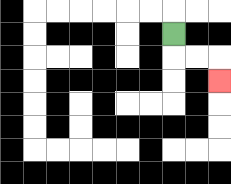{'start': '[7, 1]', 'end': '[9, 3]', 'path_directions': 'D,R,R,D', 'path_coordinates': '[[7, 1], [7, 2], [8, 2], [9, 2], [9, 3]]'}